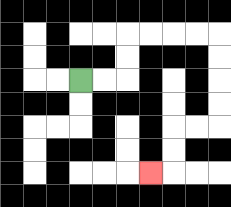{'start': '[3, 3]', 'end': '[6, 7]', 'path_directions': 'R,R,U,U,R,R,R,R,D,D,D,D,L,L,D,D,L', 'path_coordinates': '[[3, 3], [4, 3], [5, 3], [5, 2], [5, 1], [6, 1], [7, 1], [8, 1], [9, 1], [9, 2], [9, 3], [9, 4], [9, 5], [8, 5], [7, 5], [7, 6], [7, 7], [6, 7]]'}